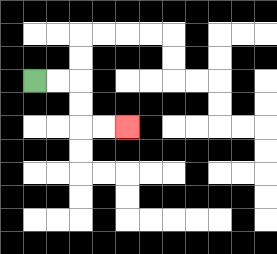{'start': '[1, 3]', 'end': '[5, 5]', 'path_directions': 'R,R,D,D,R,R', 'path_coordinates': '[[1, 3], [2, 3], [3, 3], [3, 4], [3, 5], [4, 5], [5, 5]]'}